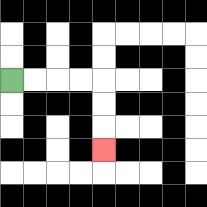{'start': '[0, 3]', 'end': '[4, 6]', 'path_directions': 'R,R,R,R,D,D,D', 'path_coordinates': '[[0, 3], [1, 3], [2, 3], [3, 3], [4, 3], [4, 4], [4, 5], [4, 6]]'}